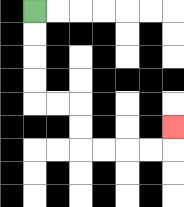{'start': '[1, 0]', 'end': '[7, 5]', 'path_directions': 'D,D,D,D,R,R,D,D,R,R,R,R,U', 'path_coordinates': '[[1, 0], [1, 1], [1, 2], [1, 3], [1, 4], [2, 4], [3, 4], [3, 5], [3, 6], [4, 6], [5, 6], [6, 6], [7, 6], [7, 5]]'}